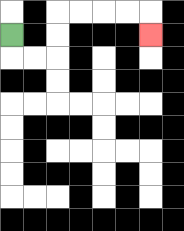{'start': '[0, 1]', 'end': '[6, 1]', 'path_directions': 'D,R,R,U,U,R,R,R,R,D', 'path_coordinates': '[[0, 1], [0, 2], [1, 2], [2, 2], [2, 1], [2, 0], [3, 0], [4, 0], [5, 0], [6, 0], [6, 1]]'}